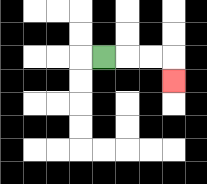{'start': '[4, 2]', 'end': '[7, 3]', 'path_directions': 'R,R,R,D', 'path_coordinates': '[[4, 2], [5, 2], [6, 2], [7, 2], [7, 3]]'}